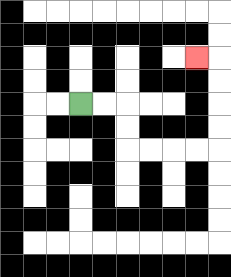{'start': '[3, 4]', 'end': '[8, 2]', 'path_directions': 'R,R,D,D,R,R,R,R,U,U,U,U,L', 'path_coordinates': '[[3, 4], [4, 4], [5, 4], [5, 5], [5, 6], [6, 6], [7, 6], [8, 6], [9, 6], [9, 5], [9, 4], [9, 3], [9, 2], [8, 2]]'}